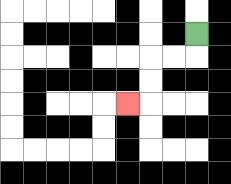{'start': '[8, 1]', 'end': '[5, 4]', 'path_directions': 'D,L,L,D,D,L', 'path_coordinates': '[[8, 1], [8, 2], [7, 2], [6, 2], [6, 3], [6, 4], [5, 4]]'}